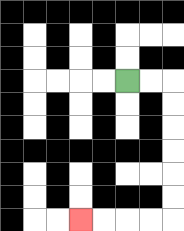{'start': '[5, 3]', 'end': '[3, 9]', 'path_directions': 'R,R,D,D,D,D,D,D,L,L,L,L', 'path_coordinates': '[[5, 3], [6, 3], [7, 3], [7, 4], [7, 5], [7, 6], [7, 7], [7, 8], [7, 9], [6, 9], [5, 9], [4, 9], [3, 9]]'}